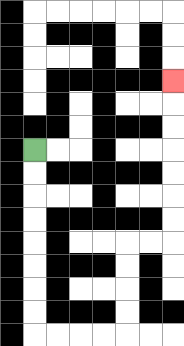{'start': '[1, 6]', 'end': '[7, 3]', 'path_directions': 'D,D,D,D,D,D,D,D,R,R,R,R,U,U,U,U,R,R,U,U,U,U,U,U,U', 'path_coordinates': '[[1, 6], [1, 7], [1, 8], [1, 9], [1, 10], [1, 11], [1, 12], [1, 13], [1, 14], [2, 14], [3, 14], [4, 14], [5, 14], [5, 13], [5, 12], [5, 11], [5, 10], [6, 10], [7, 10], [7, 9], [7, 8], [7, 7], [7, 6], [7, 5], [7, 4], [7, 3]]'}